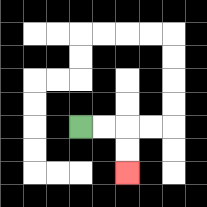{'start': '[3, 5]', 'end': '[5, 7]', 'path_directions': 'R,R,D,D', 'path_coordinates': '[[3, 5], [4, 5], [5, 5], [5, 6], [5, 7]]'}